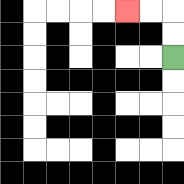{'start': '[7, 2]', 'end': '[5, 0]', 'path_directions': 'U,U,L,L', 'path_coordinates': '[[7, 2], [7, 1], [7, 0], [6, 0], [5, 0]]'}